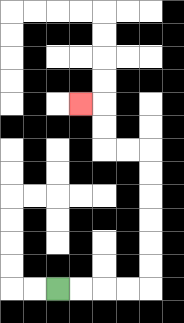{'start': '[2, 12]', 'end': '[3, 4]', 'path_directions': 'R,R,R,R,U,U,U,U,U,U,L,L,U,U,L', 'path_coordinates': '[[2, 12], [3, 12], [4, 12], [5, 12], [6, 12], [6, 11], [6, 10], [6, 9], [6, 8], [6, 7], [6, 6], [5, 6], [4, 6], [4, 5], [4, 4], [3, 4]]'}